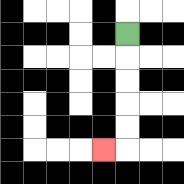{'start': '[5, 1]', 'end': '[4, 6]', 'path_directions': 'D,D,D,D,D,L', 'path_coordinates': '[[5, 1], [5, 2], [5, 3], [5, 4], [5, 5], [5, 6], [4, 6]]'}